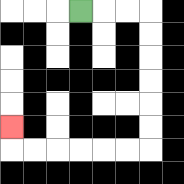{'start': '[3, 0]', 'end': '[0, 5]', 'path_directions': 'R,R,R,D,D,D,D,D,D,L,L,L,L,L,L,U', 'path_coordinates': '[[3, 0], [4, 0], [5, 0], [6, 0], [6, 1], [6, 2], [6, 3], [6, 4], [6, 5], [6, 6], [5, 6], [4, 6], [3, 6], [2, 6], [1, 6], [0, 6], [0, 5]]'}